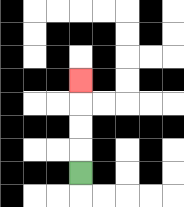{'start': '[3, 7]', 'end': '[3, 3]', 'path_directions': 'U,U,U,U', 'path_coordinates': '[[3, 7], [3, 6], [3, 5], [3, 4], [3, 3]]'}